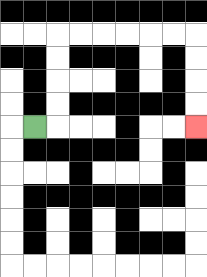{'start': '[1, 5]', 'end': '[8, 5]', 'path_directions': 'R,U,U,U,U,R,R,R,R,R,R,D,D,D,D', 'path_coordinates': '[[1, 5], [2, 5], [2, 4], [2, 3], [2, 2], [2, 1], [3, 1], [4, 1], [5, 1], [6, 1], [7, 1], [8, 1], [8, 2], [8, 3], [8, 4], [8, 5]]'}